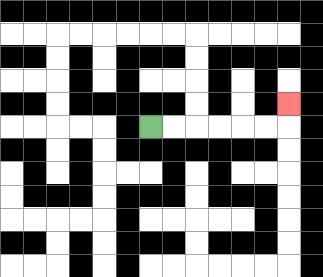{'start': '[6, 5]', 'end': '[12, 4]', 'path_directions': 'R,R,R,R,R,R,U', 'path_coordinates': '[[6, 5], [7, 5], [8, 5], [9, 5], [10, 5], [11, 5], [12, 5], [12, 4]]'}